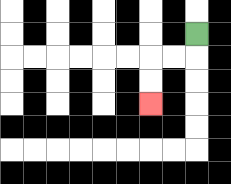{'start': '[8, 1]', 'end': '[6, 4]', 'path_directions': 'D,L,L,D,D', 'path_coordinates': '[[8, 1], [8, 2], [7, 2], [6, 2], [6, 3], [6, 4]]'}